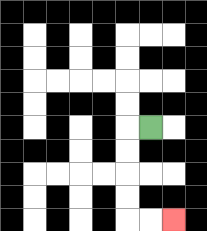{'start': '[6, 5]', 'end': '[7, 9]', 'path_directions': 'L,D,D,D,D,R,R', 'path_coordinates': '[[6, 5], [5, 5], [5, 6], [5, 7], [5, 8], [5, 9], [6, 9], [7, 9]]'}